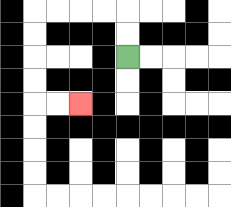{'start': '[5, 2]', 'end': '[3, 4]', 'path_directions': 'U,U,L,L,L,L,D,D,D,D,R,R', 'path_coordinates': '[[5, 2], [5, 1], [5, 0], [4, 0], [3, 0], [2, 0], [1, 0], [1, 1], [1, 2], [1, 3], [1, 4], [2, 4], [3, 4]]'}